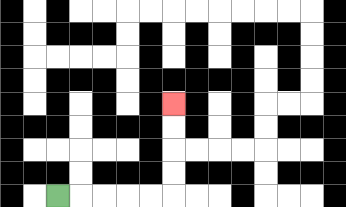{'start': '[2, 8]', 'end': '[7, 4]', 'path_directions': 'R,R,R,R,R,U,U,U,U', 'path_coordinates': '[[2, 8], [3, 8], [4, 8], [5, 8], [6, 8], [7, 8], [7, 7], [7, 6], [7, 5], [7, 4]]'}